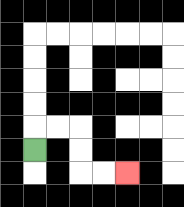{'start': '[1, 6]', 'end': '[5, 7]', 'path_directions': 'U,R,R,D,D,R,R', 'path_coordinates': '[[1, 6], [1, 5], [2, 5], [3, 5], [3, 6], [3, 7], [4, 7], [5, 7]]'}